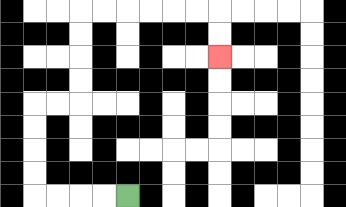{'start': '[5, 8]', 'end': '[9, 2]', 'path_directions': 'L,L,L,L,U,U,U,U,R,R,U,U,U,U,R,R,R,R,R,R,D,D', 'path_coordinates': '[[5, 8], [4, 8], [3, 8], [2, 8], [1, 8], [1, 7], [1, 6], [1, 5], [1, 4], [2, 4], [3, 4], [3, 3], [3, 2], [3, 1], [3, 0], [4, 0], [5, 0], [6, 0], [7, 0], [8, 0], [9, 0], [9, 1], [9, 2]]'}